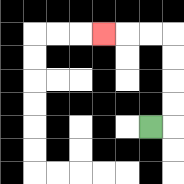{'start': '[6, 5]', 'end': '[4, 1]', 'path_directions': 'R,U,U,U,U,L,L,L', 'path_coordinates': '[[6, 5], [7, 5], [7, 4], [7, 3], [7, 2], [7, 1], [6, 1], [5, 1], [4, 1]]'}